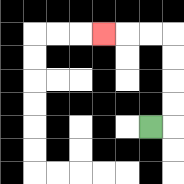{'start': '[6, 5]', 'end': '[4, 1]', 'path_directions': 'R,U,U,U,U,L,L,L', 'path_coordinates': '[[6, 5], [7, 5], [7, 4], [7, 3], [7, 2], [7, 1], [6, 1], [5, 1], [4, 1]]'}